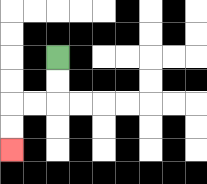{'start': '[2, 2]', 'end': '[0, 6]', 'path_directions': 'D,D,L,L,D,D', 'path_coordinates': '[[2, 2], [2, 3], [2, 4], [1, 4], [0, 4], [0, 5], [0, 6]]'}